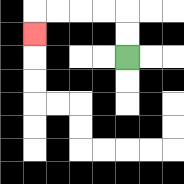{'start': '[5, 2]', 'end': '[1, 1]', 'path_directions': 'U,U,L,L,L,L,D', 'path_coordinates': '[[5, 2], [5, 1], [5, 0], [4, 0], [3, 0], [2, 0], [1, 0], [1, 1]]'}